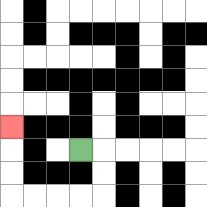{'start': '[3, 6]', 'end': '[0, 5]', 'path_directions': 'R,D,D,L,L,L,L,U,U,U', 'path_coordinates': '[[3, 6], [4, 6], [4, 7], [4, 8], [3, 8], [2, 8], [1, 8], [0, 8], [0, 7], [0, 6], [0, 5]]'}